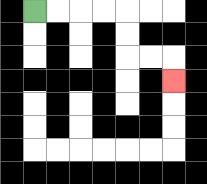{'start': '[1, 0]', 'end': '[7, 3]', 'path_directions': 'R,R,R,R,D,D,R,R,D', 'path_coordinates': '[[1, 0], [2, 0], [3, 0], [4, 0], [5, 0], [5, 1], [5, 2], [6, 2], [7, 2], [7, 3]]'}